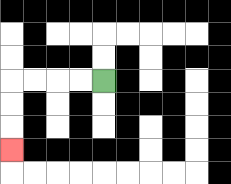{'start': '[4, 3]', 'end': '[0, 6]', 'path_directions': 'L,L,L,L,D,D,D', 'path_coordinates': '[[4, 3], [3, 3], [2, 3], [1, 3], [0, 3], [0, 4], [0, 5], [0, 6]]'}